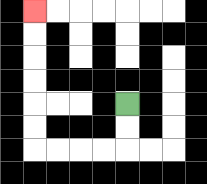{'start': '[5, 4]', 'end': '[1, 0]', 'path_directions': 'D,D,L,L,L,L,U,U,U,U,U,U', 'path_coordinates': '[[5, 4], [5, 5], [5, 6], [4, 6], [3, 6], [2, 6], [1, 6], [1, 5], [1, 4], [1, 3], [1, 2], [1, 1], [1, 0]]'}